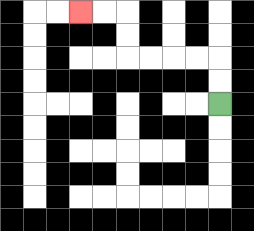{'start': '[9, 4]', 'end': '[3, 0]', 'path_directions': 'U,U,L,L,L,L,U,U,L,L', 'path_coordinates': '[[9, 4], [9, 3], [9, 2], [8, 2], [7, 2], [6, 2], [5, 2], [5, 1], [5, 0], [4, 0], [3, 0]]'}